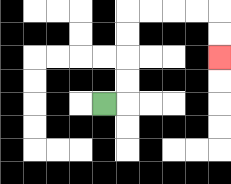{'start': '[4, 4]', 'end': '[9, 2]', 'path_directions': 'R,U,U,U,U,R,R,R,R,D,D', 'path_coordinates': '[[4, 4], [5, 4], [5, 3], [5, 2], [5, 1], [5, 0], [6, 0], [7, 0], [8, 0], [9, 0], [9, 1], [9, 2]]'}